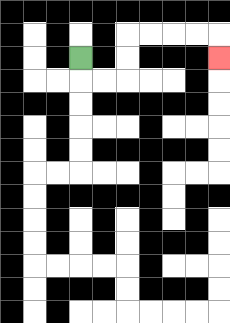{'start': '[3, 2]', 'end': '[9, 2]', 'path_directions': 'D,R,R,U,U,R,R,R,R,D', 'path_coordinates': '[[3, 2], [3, 3], [4, 3], [5, 3], [5, 2], [5, 1], [6, 1], [7, 1], [8, 1], [9, 1], [9, 2]]'}